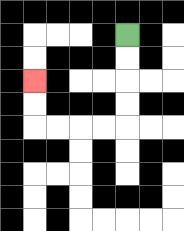{'start': '[5, 1]', 'end': '[1, 3]', 'path_directions': 'D,D,D,D,L,L,L,L,U,U', 'path_coordinates': '[[5, 1], [5, 2], [5, 3], [5, 4], [5, 5], [4, 5], [3, 5], [2, 5], [1, 5], [1, 4], [1, 3]]'}